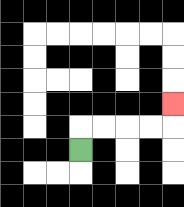{'start': '[3, 6]', 'end': '[7, 4]', 'path_directions': 'U,R,R,R,R,U', 'path_coordinates': '[[3, 6], [3, 5], [4, 5], [5, 5], [6, 5], [7, 5], [7, 4]]'}